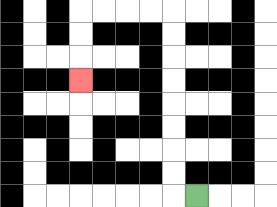{'start': '[8, 8]', 'end': '[3, 3]', 'path_directions': 'L,U,U,U,U,U,U,U,U,L,L,L,L,D,D,D', 'path_coordinates': '[[8, 8], [7, 8], [7, 7], [7, 6], [7, 5], [7, 4], [7, 3], [7, 2], [7, 1], [7, 0], [6, 0], [5, 0], [4, 0], [3, 0], [3, 1], [3, 2], [3, 3]]'}